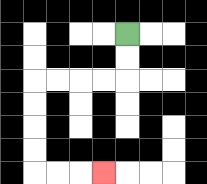{'start': '[5, 1]', 'end': '[4, 7]', 'path_directions': 'D,D,L,L,L,L,D,D,D,D,R,R,R', 'path_coordinates': '[[5, 1], [5, 2], [5, 3], [4, 3], [3, 3], [2, 3], [1, 3], [1, 4], [1, 5], [1, 6], [1, 7], [2, 7], [3, 7], [4, 7]]'}